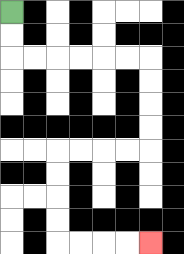{'start': '[0, 0]', 'end': '[6, 10]', 'path_directions': 'D,D,R,R,R,R,R,R,D,D,D,D,L,L,L,L,D,D,D,D,R,R,R,R', 'path_coordinates': '[[0, 0], [0, 1], [0, 2], [1, 2], [2, 2], [3, 2], [4, 2], [5, 2], [6, 2], [6, 3], [6, 4], [6, 5], [6, 6], [5, 6], [4, 6], [3, 6], [2, 6], [2, 7], [2, 8], [2, 9], [2, 10], [3, 10], [4, 10], [5, 10], [6, 10]]'}